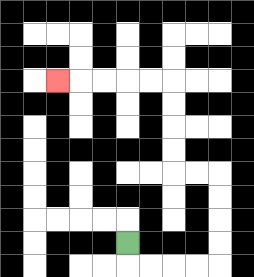{'start': '[5, 10]', 'end': '[2, 3]', 'path_directions': 'D,R,R,R,R,U,U,U,U,L,L,U,U,U,U,L,L,L,L,L', 'path_coordinates': '[[5, 10], [5, 11], [6, 11], [7, 11], [8, 11], [9, 11], [9, 10], [9, 9], [9, 8], [9, 7], [8, 7], [7, 7], [7, 6], [7, 5], [7, 4], [7, 3], [6, 3], [5, 3], [4, 3], [3, 3], [2, 3]]'}